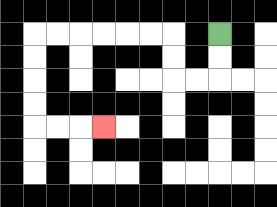{'start': '[9, 1]', 'end': '[4, 5]', 'path_directions': 'D,D,L,L,U,U,L,L,L,L,L,L,D,D,D,D,R,R,R', 'path_coordinates': '[[9, 1], [9, 2], [9, 3], [8, 3], [7, 3], [7, 2], [7, 1], [6, 1], [5, 1], [4, 1], [3, 1], [2, 1], [1, 1], [1, 2], [1, 3], [1, 4], [1, 5], [2, 5], [3, 5], [4, 5]]'}